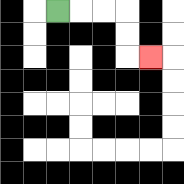{'start': '[2, 0]', 'end': '[6, 2]', 'path_directions': 'R,R,R,D,D,R', 'path_coordinates': '[[2, 0], [3, 0], [4, 0], [5, 0], [5, 1], [5, 2], [6, 2]]'}